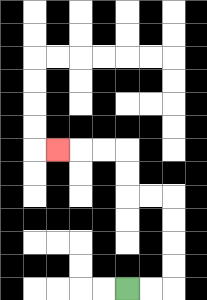{'start': '[5, 12]', 'end': '[2, 6]', 'path_directions': 'R,R,U,U,U,U,L,L,U,U,L,L,L', 'path_coordinates': '[[5, 12], [6, 12], [7, 12], [7, 11], [7, 10], [7, 9], [7, 8], [6, 8], [5, 8], [5, 7], [5, 6], [4, 6], [3, 6], [2, 6]]'}